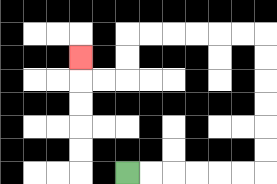{'start': '[5, 7]', 'end': '[3, 2]', 'path_directions': 'R,R,R,R,R,R,U,U,U,U,U,U,L,L,L,L,L,L,D,D,L,L,U', 'path_coordinates': '[[5, 7], [6, 7], [7, 7], [8, 7], [9, 7], [10, 7], [11, 7], [11, 6], [11, 5], [11, 4], [11, 3], [11, 2], [11, 1], [10, 1], [9, 1], [8, 1], [7, 1], [6, 1], [5, 1], [5, 2], [5, 3], [4, 3], [3, 3], [3, 2]]'}